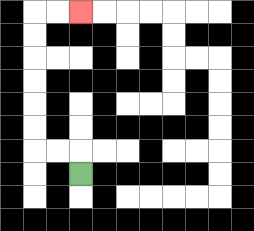{'start': '[3, 7]', 'end': '[3, 0]', 'path_directions': 'U,L,L,U,U,U,U,U,U,R,R', 'path_coordinates': '[[3, 7], [3, 6], [2, 6], [1, 6], [1, 5], [1, 4], [1, 3], [1, 2], [1, 1], [1, 0], [2, 0], [3, 0]]'}